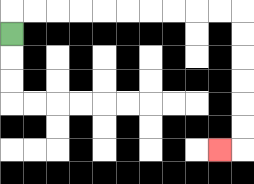{'start': '[0, 1]', 'end': '[9, 6]', 'path_directions': 'U,R,R,R,R,R,R,R,R,R,R,D,D,D,D,D,D,L', 'path_coordinates': '[[0, 1], [0, 0], [1, 0], [2, 0], [3, 0], [4, 0], [5, 0], [6, 0], [7, 0], [8, 0], [9, 0], [10, 0], [10, 1], [10, 2], [10, 3], [10, 4], [10, 5], [10, 6], [9, 6]]'}